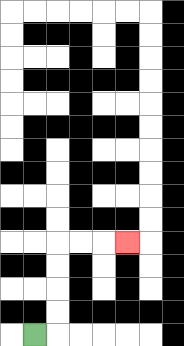{'start': '[1, 14]', 'end': '[5, 10]', 'path_directions': 'R,U,U,U,U,R,R,R', 'path_coordinates': '[[1, 14], [2, 14], [2, 13], [2, 12], [2, 11], [2, 10], [3, 10], [4, 10], [5, 10]]'}